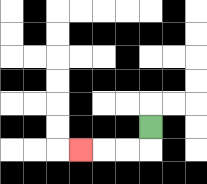{'start': '[6, 5]', 'end': '[3, 6]', 'path_directions': 'D,L,L,L', 'path_coordinates': '[[6, 5], [6, 6], [5, 6], [4, 6], [3, 6]]'}